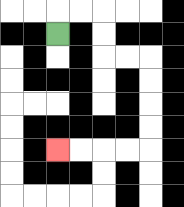{'start': '[2, 1]', 'end': '[2, 6]', 'path_directions': 'U,R,R,D,D,R,R,D,D,D,D,L,L,L,L', 'path_coordinates': '[[2, 1], [2, 0], [3, 0], [4, 0], [4, 1], [4, 2], [5, 2], [6, 2], [6, 3], [6, 4], [6, 5], [6, 6], [5, 6], [4, 6], [3, 6], [2, 6]]'}